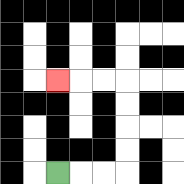{'start': '[2, 7]', 'end': '[2, 3]', 'path_directions': 'R,R,R,U,U,U,U,L,L,L', 'path_coordinates': '[[2, 7], [3, 7], [4, 7], [5, 7], [5, 6], [5, 5], [5, 4], [5, 3], [4, 3], [3, 3], [2, 3]]'}